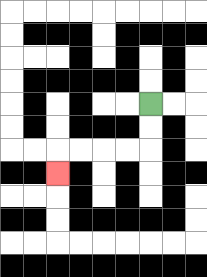{'start': '[6, 4]', 'end': '[2, 7]', 'path_directions': 'D,D,L,L,L,L,D', 'path_coordinates': '[[6, 4], [6, 5], [6, 6], [5, 6], [4, 6], [3, 6], [2, 6], [2, 7]]'}